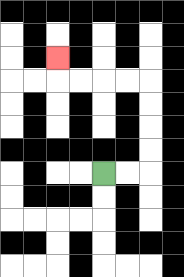{'start': '[4, 7]', 'end': '[2, 2]', 'path_directions': 'R,R,U,U,U,U,L,L,L,L,U', 'path_coordinates': '[[4, 7], [5, 7], [6, 7], [6, 6], [6, 5], [6, 4], [6, 3], [5, 3], [4, 3], [3, 3], [2, 3], [2, 2]]'}